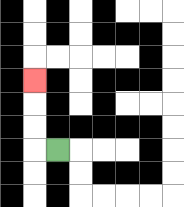{'start': '[2, 6]', 'end': '[1, 3]', 'path_directions': 'L,U,U,U', 'path_coordinates': '[[2, 6], [1, 6], [1, 5], [1, 4], [1, 3]]'}